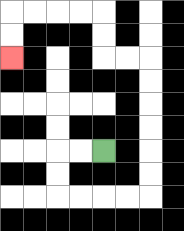{'start': '[4, 6]', 'end': '[0, 2]', 'path_directions': 'L,L,D,D,R,R,R,R,U,U,U,U,U,U,L,L,U,U,L,L,L,L,D,D', 'path_coordinates': '[[4, 6], [3, 6], [2, 6], [2, 7], [2, 8], [3, 8], [4, 8], [5, 8], [6, 8], [6, 7], [6, 6], [6, 5], [6, 4], [6, 3], [6, 2], [5, 2], [4, 2], [4, 1], [4, 0], [3, 0], [2, 0], [1, 0], [0, 0], [0, 1], [0, 2]]'}